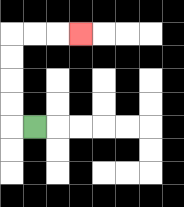{'start': '[1, 5]', 'end': '[3, 1]', 'path_directions': 'L,U,U,U,U,R,R,R', 'path_coordinates': '[[1, 5], [0, 5], [0, 4], [0, 3], [0, 2], [0, 1], [1, 1], [2, 1], [3, 1]]'}